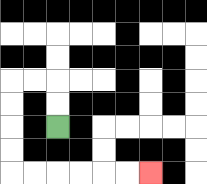{'start': '[2, 5]', 'end': '[6, 7]', 'path_directions': 'U,U,L,L,D,D,D,D,R,R,R,R,R,R', 'path_coordinates': '[[2, 5], [2, 4], [2, 3], [1, 3], [0, 3], [0, 4], [0, 5], [0, 6], [0, 7], [1, 7], [2, 7], [3, 7], [4, 7], [5, 7], [6, 7]]'}